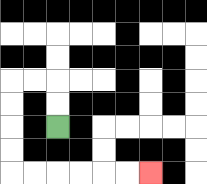{'start': '[2, 5]', 'end': '[6, 7]', 'path_directions': 'U,U,L,L,D,D,D,D,R,R,R,R,R,R', 'path_coordinates': '[[2, 5], [2, 4], [2, 3], [1, 3], [0, 3], [0, 4], [0, 5], [0, 6], [0, 7], [1, 7], [2, 7], [3, 7], [4, 7], [5, 7], [6, 7]]'}